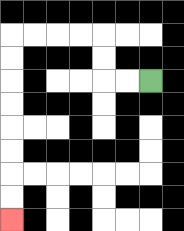{'start': '[6, 3]', 'end': '[0, 9]', 'path_directions': 'L,L,U,U,L,L,L,L,D,D,D,D,D,D,D,D', 'path_coordinates': '[[6, 3], [5, 3], [4, 3], [4, 2], [4, 1], [3, 1], [2, 1], [1, 1], [0, 1], [0, 2], [0, 3], [0, 4], [0, 5], [0, 6], [0, 7], [0, 8], [0, 9]]'}